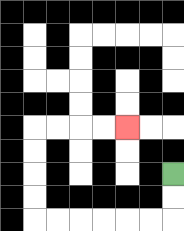{'start': '[7, 7]', 'end': '[5, 5]', 'path_directions': 'D,D,L,L,L,L,L,L,U,U,U,U,R,R,R,R', 'path_coordinates': '[[7, 7], [7, 8], [7, 9], [6, 9], [5, 9], [4, 9], [3, 9], [2, 9], [1, 9], [1, 8], [1, 7], [1, 6], [1, 5], [2, 5], [3, 5], [4, 5], [5, 5]]'}